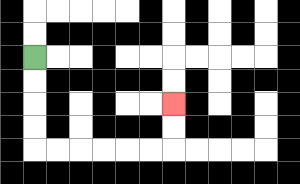{'start': '[1, 2]', 'end': '[7, 4]', 'path_directions': 'D,D,D,D,R,R,R,R,R,R,U,U', 'path_coordinates': '[[1, 2], [1, 3], [1, 4], [1, 5], [1, 6], [2, 6], [3, 6], [4, 6], [5, 6], [6, 6], [7, 6], [7, 5], [7, 4]]'}